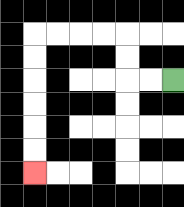{'start': '[7, 3]', 'end': '[1, 7]', 'path_directions': 'L,L,U,U,L,L,L,L,D,D,D,D,D,D', 'path_coordinates': '[[7, 3], [6, 3], [5, 3], [5, 2], [5, 1], [4, 1], [3, 1], [2, 1], [1, 1], [1, 2], [1, 3], [1, 4], [1, 5], [1, 6], [1, 7]]'}